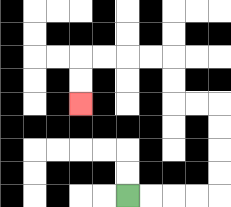{'start': '[5, 8]', 'end': '[3, 4]', 'path_directions': 'R,R,R,R,U,U,U,U,L,L,U,U,L,L,L,L,D,D', 'path_coordinates': '[[5, 8], [6, 8], [7, 8], [8, 8], [9, 8], [9, 7], [9, 6], [9, 5], [9, 4], [8, 4], [7, 4], [7, 3], [7, 2], [6, 2], [5, 2], [4, 2], [3, 2], [3, 3], [3, 4]]'}